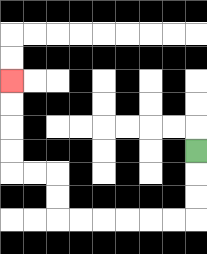{'start': '[8, 6]', 'end': '[0, 3]', 'path_directions': 'D,D,D,L,L,L,L,L,L,U,U,L,L,U,U,U,U', 'path_coordinates': '[[8, 6], [8, 7], [8, 8], [8, 9], [7, 9], [6, 9], [5, 9], [4, 9], [3, 9], [2, 9], [2, 8], [2, 7], [1, 7], [0, 7], [0, 6], [0, 5], [0, 4], [0, 3]]'}